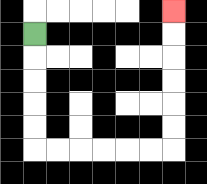{'start': '[1, 1]', 'end': '[7, 0]', 'path_directions': 'D,D,D,D,D,R,R,R,R,R,R,U,U,U,U,U,U', 'path_coordinates': '[[1, 1], [1, 2], [1, 3], [1, 4], [1, 5], [1, 6], [2, 6], [3, 6], [4, 6], [5, 6], [6, 6], [7, 6], [7, 5], [7, 4], [7, 3], [7, 2], [7, 1], [7, 0]]'}